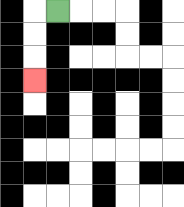{'start': '[2, 0]', 'end': '[1, 3]', 'path_directions': 'L,D,D,D', 'path_coordinates': '[[2, 0], [1, 0], [1, 1], [1, 2], [1, 3]]'}